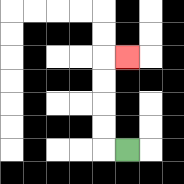{'start': '[5, 6]', 'end': '[5, 2]', 'path_directions': 'L,U,U,U,U,R', 'path_coordinates': '[[5, 6], [4, 6], [4, 5], [4, 4], [4, 3], [4, 2], [5, 2]]'}